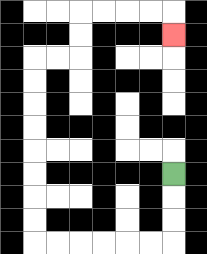{'start': '[7, 7]', 'end': '[7, 1]', 'path_directions': 'D,D,D,L,L,L,L,L,L,U,U,U,U,U,U,U,U,R,R,U,U,R,R,R,R,D', 'path_coordinates': '[[7, 7], [7, 8], [7, 9], [7, 10], [6, 10], [5, 10], [4, 10], [3, 10], [2, 10], [1, 10], [1, 9], [1, 8], [1, 7], [1, 6], [1, 5], [1, 4], [1, 3], [1, 2], [2, 2], [3, 2], [3, 1], [3, 0], [4, 0], [5, 0], [6, 0], [7, 0], [7, 1]]'}